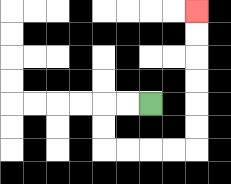{'start': '[6, 4]', 'end': '[8, 0]', 'path_directions': 'L,L,D,D,R,R,R,R,U,U,U,U,U,U', 'path_coordinates': '[[6, 4], [5, 4], [4, 4], [4, 5], [4, 6], [5, 6], [6, 6], [7, 6], [8, 6], [8, 5], [8, 4], [8, 3], [8, 2], [8, 1], [8, 0]]'}